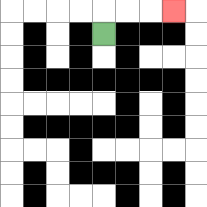{'start': '[4, 1]', 'end': '[7, 0]', 'path_directions': 'U,R,R,R', 'path_coordinates': '[[4, 1], [4, 0], [5, 0], [6, 0], [7, 0]]'}